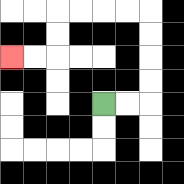{'start': '[4, 4]', 'end': '[0, 2]', 'path_directions': 'R,R,U,U,U,U,L,L,L,L,D,D,L,L', 'path_coordinates': '[[4, 4], [5, 4], [6, 4], [6, 3], [6, 2], [6, 1], [6, 0], [5, 0], [4, 0], [3, 0], [2, 0], [2, 1], [2, 2], [1, 2], [0, 2]]'}